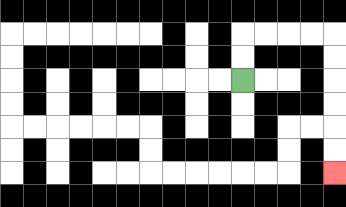{'start': '[10, 3]', 'end': '[14, 7]', 'path_directions': 'U,U,R,R,R,R,D,D,D,D,D,D', 'path_coordinates': '[[10, 3], [10, 2], [10, 1], [11, 1], [12, 1], [13, 1], [14, 1], [14, 2], [14, 3], [14, 4], [14, 5], [14, 6], [14, 7]]'}